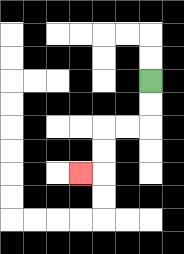{'start': '[6, 3]', 'end': '[3, 7]', 'path_directions': 'D,D,L,L,D,D,L', 'path_coordinates': '[[6, 3], [6, 4], [6, 5], [5, 5], [4, 5], [4, 6], [4, 7], [3, 7]]'}